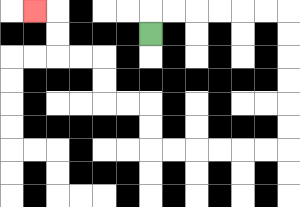{'start': '[6, 1]', 'end': '[1, 0]', 'path_directions': 'U,R,R,R,R,R,R,D,D,D,D,D,D,L,L,L,L,L,L,U,U,L,L,U,U,L,L,U,U,L', 'path_coordinates': '[[6, 1], [6, 0], [7, 0], [8, 0], [9, 0], [10, 0], [11, 0], [12, 0], [12, 1], [12, 2], [12, 3], [12, 4], [12, 5], [12, 6], [11, 6], [10, 6], [9, 6], [8, 6], [7, 6], [6, 6], [6, 5], [6, 4], [5, 4], [4, 4], [4, 3], [4, 2], [3, 2], [2, 2], [2, 1], [2, 0], [1, 0]]'}